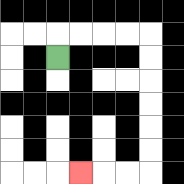{'start': '[2, 2]', 'end': '[3, 7]', 'path_directions': 'U,R,R,R,R,D,D,D,D,D,D,L,L,L', 'path_coordinates': '[[2, 2], [2, 1], [3, 1], [4, 1], [5, 1], [6, 1], [6, 2], [6, 3], [6, 4], [6, 5], [6, 6], [6, 7], [5, 7], [4, 7], [3, 7]]'}